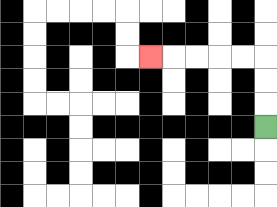{'start': '[11, 5]', 'end': '[6, 2]', 'path_directions': 'U,U,U,L,L,L,L,L', 'path_coordinates': '[[11, 5], [11, 4], [11, 3], [11, 2], [10, 2], [9, 2], [8, 2], [7, 2], [6, 2]]'}